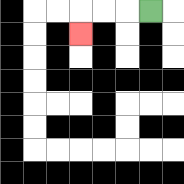{'start': '[6, 0]', 'end': '[3, 1]', 'path_directions': 'L,L,L,D', 'path_coordinates': '[[6, 0], [5, 0], [4, 0], [3, 0], [3, 1]]'}